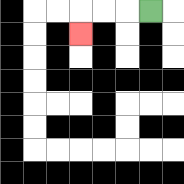{'start': '[6, 0]', 'end': '[3, 1]', 'path_directions': 'L,L,L,D', 'path_coordinates': '[[6, 0], [5, 0], [4, 0], [3, 0], [3, 1]]'}